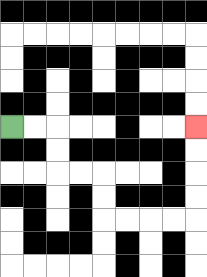{'start': '[0, 5]', 'end': '[8, 5]', 'path_directions': 'R,R,D,D,R,R,D,D,R,R,R,R,U,U,U,U', 'path_coordinates': '[[0, 5], [1, 5], [2, 5], [2, 6], [2, 7], [3, 7], [4, 7], [4, 8], [4, 9], [5, 9], [6, 9], [7, 9], [8, 9], [8, 8], [8, 7], [8, 6], [8, 5]]'}